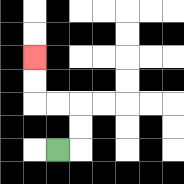{'start': '[2, 6]', 'end': '[1, 2]', 'path_directions': 'R,U,U,L,L,U,U', 'path_coordinates': '[[2, 6], [3, 6], [3, 5], [3, 4], [2, 4], [1, 4], [1, 3], [1, 2]]'}